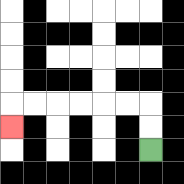{'start': '[6, 6]', 'end': '[0, 5]', 'path_directions': 'U,U,L,L,L,L,L,L,D', 'path_coordinates': '[[6, 6], [6, 5], [6, 4], [5, 4], [4, 4], [3, 4], [2, 4], [1, 4], [0, 4], [0, 5]]'}